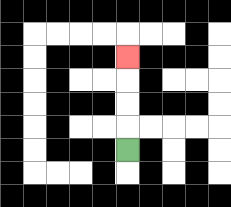{'start': '[5, 6]', 'end': '[5, 2]', 'path_directions': 'U,U,U,U', 'path_coordinates': '[[5, 6], [5, 5], [5, 4], [5, 3], [5, 2]]'}